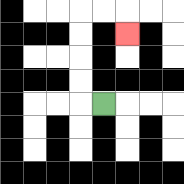{'start': '[4, 4]', 'end': '[5, 1]', 'path_directions': 'L,U,U,U,U,R,R,D', 'path_coordinates': '[[4, 4], [3, 4], [3, 3], [3, 2], [3, 1], [3, 0], [4, 0], [5, 0], [5, 1]]'}